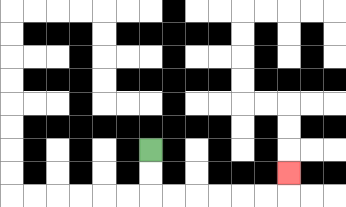{'start': '[6, 6]', 'end': '[12, 7]', 'path_directions': 'D,D,R,R,R,R,R,R,U', 'path_coordinates': '[[6, 6], [6, 7], [6, 8], [7, 8], [8, 8], [9, 8], [10, 8], [11, 8], [12, 8], [12, 7]]'}